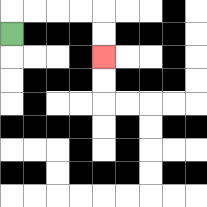{'start': '[0, 1]', 'end': '[4, 2]', 'path_directions': 'U,R,R,R,R,D,D', 'path_coordinates': '[[0, 1], [0, 0], [1, 0], [2, 0], [3, 0], [4, 0], [4, 1], [4, 2]]'}